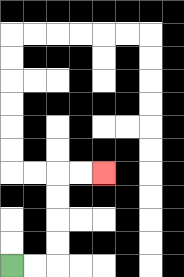{'start': '[0, 11]', 'end': '[4, 7]', 'path_directions': 'R,R,U,U,U,U,R,R', 'path_coordinates': '[[0, 11], [1, 11], [2, 11], [2, 10], [2, 9], [2, 8], [2, 7], [3, 7], [4, 7]]'}